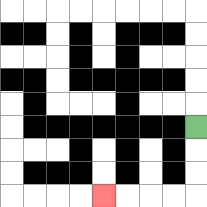{'start': '[8, 5]', 'end': '[4, 8]', 'path_directions': 'D,D,D,L,L,L,L', 'path_coordinates': '[[8, 5], [8, 6], [8, 7], [8, 8], [7, 8], [6, 8], [5, 8], [4, 8]]'}